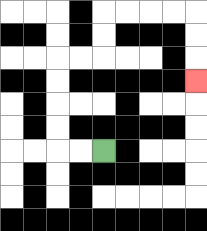{'start': '[4, 6]', 'end': '[8, 3]', 'path_directions': 'L,L,U,U,U,U,R,R,U,U,R,R,R,R,D,D,D', 'path_coordinates': '[[4, 6], [3, 6], [2, 6], [2, 5], [2, 4], [2, 3], [2, 2], [3, 2], [4, 2], [4, 1], [4, 0], [5, 0], [6, 0], [7, 0], [8, 0], [8, 1], [8, 2], [8, 3]]'}